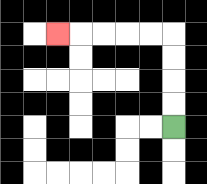{'start': '[7, 5]', 'end': '[2, 1]', 'path_directions': 'U,U,U,U,L,L,L,L,L', 'path_coordinates': '[[7, 5], [7, 4], [7, 3], [7, 2], [7, 1], [6, 1], [5, 1], [4, 1], [3, 1], [2, 1]]'}